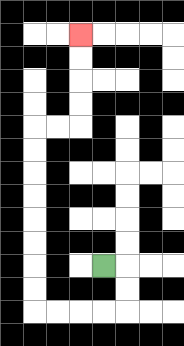{'start': '[4, 11]', 'end': '[3, 1]', 'path_directions': 'R,D,D,L,L,L,L,U,U,U,U,U,U,U,U,R,R,U,U,U,U', 'path_coordinates': '[[4, 11], [5, 11], [5, 12], [5, 13], [4, 13], [3, 13], [2, 13], [1, 13], [1, 12], [1, 11], [1, 10], [1, 9], [1, 8], [1, 7], [1, 6], [1, 5], [2, 5], [3, 5], [3, 4], [3, 3], [3, 2], [3, 1]]'}